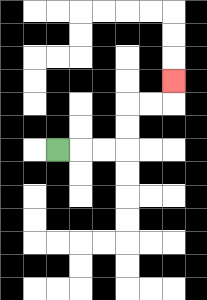{'start': '[2, 6]', 'end': '[7, 3]', 'path_directions': 'R,R,R,U,U,R,R,U', 'path_coordinates': '[[2, 6], [3, 6], [4, 6], [5, 6], [5, 5], [5, 4], [6, 4], [7, 4], [7, 3]]'}